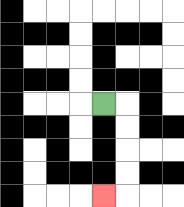{'start': '[4, 4]', 'end': '[4, 8]', 'path_directions': 'R,D,D,D,D,L', 'path_coordinates': '[[4, 4], [5, 4], [5, 5], [5, 6], [5, 7], [5, 8], [4, 8]]'}